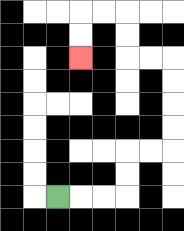{'start': '[2, 8]', 'end': '[3, 2]', 'path_directions': 'R,R,R,U,U,R,R,U,U,U,U,L,L,U,U,L,L,D,D', 'path_coordinates': '[[2, 8], [3, 8], [4, 8], [5, 8], [5, 7], [5, 6], [6, 6], [7, 6], [7, 5], [7, 4], [7, 3], [7, 2], [6, 2], [5, 2], [5, 1], [5, 0], [4, 0], [3, 0], [3, 1], [3, 2]]'}